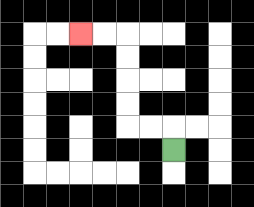{'start': '[7, 6]', 'end': '[3, 1]', 'path_directions': 'U,L,L,U,U,U,U,L,L', 'path_coordinates': '[[7, 6], [7, 5], [6, 5], [5, 5], [5, 4], [5, 3], [5, 2], [5, 1], [4, 1], [3, 1]]'}